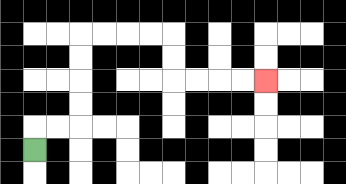{'start': '[1, 6]', 'end': '[11, 3]', 'path_directions': 'U,R,R,U,U,U,U,R,R,R,R,D,D,R,R,R,R', 'path_coordinates': '[[1, 6], [1, 5], [2, 5], [3, 5], [3, 4], [3, 3], [3, 2], [3, 1], [4, 1], [5, 1], [6, 1], [7, 1], [7, 2], [7, 3], [8, 3], [9, 3], [10, 3], [11, 3]]'}